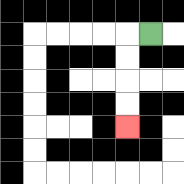{'start': '[6, 1]', 'end': '[5, 5]', 'path_directions': 'L,D,D,D,D', 'path_coordinates': '[[6, 1], [5, 1], [5, 2], [5, 3], [5, 4], [5, 5]]'}